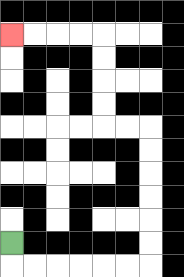{'start': '[0, 10]', 'end': '[0, 1]', 'path_directions': 'D,R,R,R,R,R,R,U,U,U,U,U,U,L,L,U,U,U,U,L,L,L,L', 'path_coordinates': '[[0, 10], [0, 11], [1, 11], [2, 11], [3, 11], [4, 11], [5, 11], [6, 11], [6, 10], [6, 9], [6, 8], [6, 7], [6, 6], [6, 5], [5, 5], [4, 5], [4, 4], [4, 3], [4, 2], [4, 1], [3, 1], [2, 1], [1, 1], [0, 1]]'}